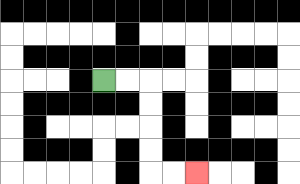{'start': '[4, 3]', 'end': '[8, 7]', 'path_directions': 'R,R,D,D,D,D,R,R', 'path_coordinates': '[[4, 3], [5, 3], [6, 3], [6, 4], [6, 5], [6, 6], [6, 7], [7, 7], [8, 7]]'}